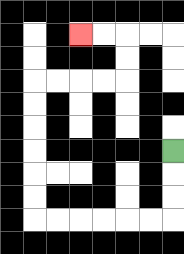{'start': '[7, 6]', 'end': '[3, 1]', 'path_directions': 'D,D,D,L,L,L,L,L,L,U,U,U,U,U,U,R,R,R,R,U,U,L,L', 'path_coordinates': '[[7, 6], [7, 7], [7, 8], [7, 9], [6, 9], [5, 9], [4, 9], [3, 9], [2, 9], [1, 9], [1, 8], [1, 7], [1, 6], [1, 5], [1, 4], [1, 3], [2, 3], [3, 3], [4, 3], [5, 3], [5, 2], [5, 1], [4, 1], [3, 1]]'}